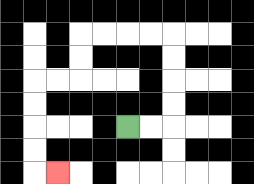{'start': '[5, 5]', 'end': '[2, 7]', 'path_directions': 'R,R,U,U,U,U,L,L,L,L,D,D,L,L,D,D,D,D,R', 'path_coordinates': '[[5, 5], [6, 5], [7, 5], [7, 4], [7, 3], [7, 2], [7, 1], [6, 1], [5, 1], [4, 1], [3, 1], [3, 2], [3, 3], [2, 3], [1, 3], [1, 4], [1, 5], [1, 6], [1, 7], [2, 7]]'}